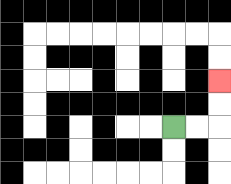{'start': '[7, 5]', 'end': '[9, 3]', 'path_directions': 'R,R,U,U', 'path_coordinates': '[[7, 5], [8, 5], [9, 5], [9, 4], [9, 3]]'}